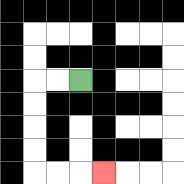{'start': '[3, 3]', 'end': '[4, 7]', 'path_directions': 'L,L,D,D,D,D,R,R,R', 'path_coordinates': '[[3, 3], [2, 3], [1, 3], [1, 4], [1, 5], [1, 6], [1, 7], [2, 7], [3, 7], [4, 7]]'}